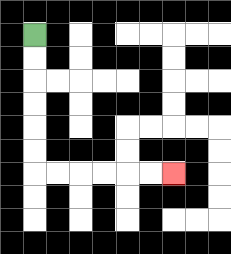{'start': '[1, 1]', 'end': '[7, 7]', 'path_directions': 'D,D,D,D,D,D,R,R,R,R,R,R', 'path_coordinates': '[[1, 1], [1, 2], [1, 3], [1, 4], [1, 5], [1, 6], [1, 7], [2, 7], [3, 7], [4, 7], [5, 7], [6, 7], [7, 7]]'}